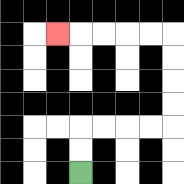{'start': '[3, 7]', 'end': '[2, 1]', 'path_directions': 'U,U,R,R,R,R,U,U,U,U,L,L,L,L,L', 'path_coordinates': '[[3, 7], [3, 6], [3, 5], [4, 5], [5, 5], [6, 5], [7, 5], [7, 4], [7, 3], [7, 2], [7, 1], [6, 1], [5, 1], [4, 1], [3, 1], [2, 1]]'}